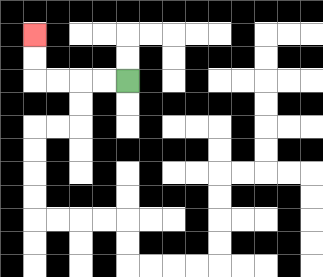{'start': '[5, 3]', 'end': '[1, 1]', 'path_directions': 'L,L,L,L,U,U', 'path_coordinates': '[[5, 3], [4, 3], [3, 3], [2, 3], [1, 3], [1, 2], [1, 1]]'}